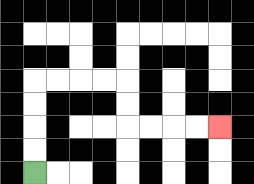{'start': '[1, 7]', 'end': '[9, 5]', 'path_directions': 'U,U,U,U,R,R,R,R,D,D,R,R,R,R', 'path_coordinates': '[[1, 7], [1, 6], [1, 5], [1, 4], [1, 3], [2, 3], [3, 3], [4, 3], [5, 3], [5, 4], [5, 5], [6, 5], [7, 5], [8, 5], [9, 5]]'}